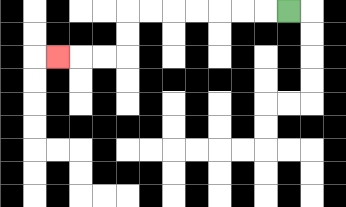{'start': '[12, 0]', 'end': '[2, 2]', 'path_directions': 'L,L,L,L,L,L,L,D,D,L,L,L', 'path_coordinates': '[[12, 0], [11, 0], [10, 0], [9, 0], [8, 0], [7, 0], [6, 0], [5, 0], [5, 1], [5, 2], [4, 2], [3, 2], [2, 2]]'}